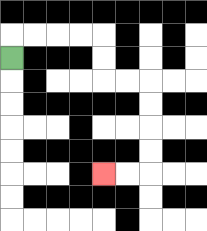{'start': '[0, 2]', 'end': '[4, 7]', 'path_directions': 'U,R,R,R,R,D,D,R,R,D,D,D,D,L,L', 'path_coordinates': '[[0, 2], [0, 1], [1, 1], [2, 1], [3, 1], [4, 1], [4, 2], [4, 3], [5, 3], [6, 3], [6, 4], [6, 5], [6, 6], [6, 7], [5, 7], [4, 7]]'}